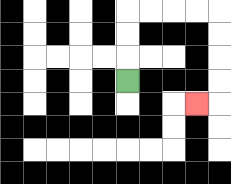{'start': '[5, 3]', 'end': '[8, 4]', 'path_directions': 'U,U,U,R,R,R,R,D,D,D,D,L', 'path_coordinates': '[[5, 3], [5, 2], [5, 1], [5, 0], [6, 0], [7, 0], [8, 0], [9, 0], [9, 1], [9, 2], [9, 3], [9, 4], [8, 4]]'}